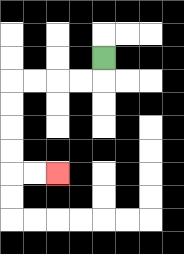{'start': '[4, 2]', 'end': '[2, 7]', 'path_directions': 'D,L,L,L,L,D,D,D,D,R,R', 'path_coordinates': '[[4, 2], [4, 3], [3, 3], [2, 3], [1, 3], [0, 3], [0, 4], [0, 5], [0, 6], [0, 7], [1, 7], [2, 7]]'}